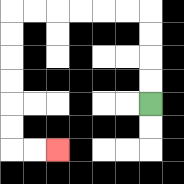{'start': '[6, 4]', 'end': '[2, 6]', 'path_directions': 'U,U,U,U,L,L,L,L,L,L,D,D,D,D,D,D,R,R', 'path_coordinates': '[[6, 4], [6, 3], [6, 2], [6, 1], [6, 0], [5, 0], [4, 0], [3, 0], [2, 0], [1, 0], [0, 0], [0, 1], [0, 2], [0, 3], [0, 4], [0, 5], [0, 6], [1, 6], [2, 6]]'}